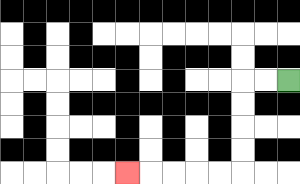{'start': '[12, 3]', 'end': '[5, 7]', 'path_directions': 'L,L,D,D,D,D,L,L,L,L,L', 'path_coordinates': '[[12, 3], [11, 3], [10, 3], [10, 4], [10, 5], [10, 6], [10, 7], [9, 7], [8, 7], [7, 7], [6, 7], [5, 7]]'}